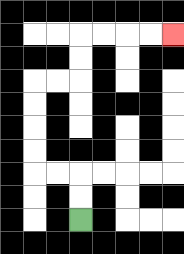{'start': '[3, 9]', 'end': '[7, 1]', 'path_directions': 'U,U,L,L,U,U,U,U,R,R,U,U,R,R,R,R', 'path_coordinates': '[[3, 9], [3, 8], [3, 7], [2, 7], [1, 7], [1, 6], [1, 5], [1, 4], [1, 3], [2, 3], [3, 3], [3, 2], [3, 1], [4, 1], [5, 1], [6, 1], [7, 1]]'}